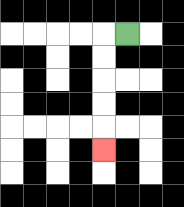{'start': '[5, 1]', 'end': '[4, 6]', 'path_directions': 'L,D,D,D,D,D', 'path_coordinates': '[[5, 1], [4, 1], [4, 2], [4, 3], [4, 4], [4, 5], [4, 6]]'}